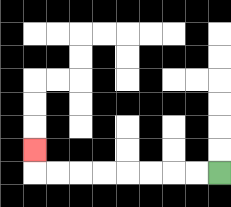{'start': '[9, 7]', 'end': '[1, 6]', 'path_directions': 'L,L,L,L,L,L,L,L,U', 'path_coordinates': '[[9, 7], [8, 7], [7, 7], [6, 7], [5, 7], [4, 7], [3, 7], [2, 7], [1, 7], [1, 6]]'}